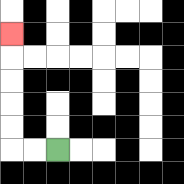{'start': '[2, 6]', 'end': '[0, 1]', 'path_directions': 'L,L,U,U,U,U,U', 'path_coordinates': '[[2, 6], [1, 6], [0, 6], [0, 5], [0, 4], [0, 3], [0, 2], [0, 1]]'}